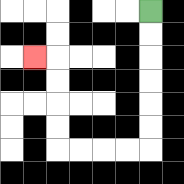{'start': '[6, 0]', 'end': '[1, 2]', 'path_directions': 'D,D,D,D,D,D,L,L,L,L,U,U,U,U,L', 'path_coordinates': '[[6, 0], [6, 1], [6, 2], [6, 3], [6, 4], [6, 5], [6, 6], [5, 6], [4, 6], [3, 6], [2, 6], [2, 5], [2, 4], [2, 3], [2, 2], [1, 2]]'}